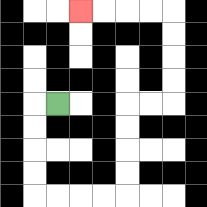{'start': '[2, 4]', 'end': '[3, 0]', 'path_directions': 'L,D,D,D,D,R,R,R,R,U,U,U,U,R,R,U,U,U,U,L,L,L,L', 'path_coordinates': '[[2, 4], [1, 4], [1, 5], [1, 6], [1, 7], [1, 8], [2, 8], [3, 8], [4, 8], [5, 8], [5, 7], [5, 6], [5, 5], [5, 4], [6, 4], [7, 4], [7, 3], [7, 2], [7, 1], [7, 0], [6, 0], [5, 0], [4, 0], [3, 0]]'}